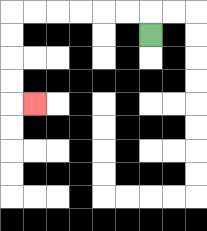{'start': '[6, 1]', 'end': '[1, 4]', 'path_directions': 'U,L,L,L,L,L,L,D,D,D,D,R', 'path_coordinates': '[[6, 1], [6, 0], [5, 0], [4, 0], [3, 0], [2, 0], [1, 0], [0, 0], [0, 1], [0, 2], [0, 3], [0, 4], [1, 4]]'}